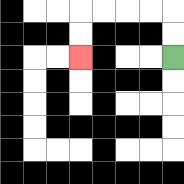{'start': '[7, 2]', 'end': '[3, 2]', 'path_directions': 'U,U,L,L,L,L,D,D', 'path_coordinates': '[[7, 2], [7, 1], [7, 0], [6, 0], [5, 0], [4, 0], [3, 0], [3, 1], [3, 2]]'}